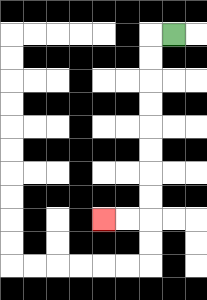{'start': '[7, 1]', 'end': '[4, 9]', 'path_directions': 'L,D,D,D,D,D,D,D,D,L,L', 'path_coordinates': '[[7, 1], [6, 1], [6, 2], [6, 3], [6, 4], [6, 5], [6, 6], [6, 7], [6, 8], [6, 9], [5, 9], [4, 9]]'}